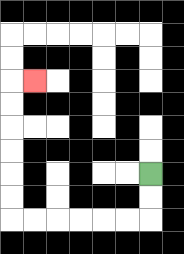{'start': '[6, 7]', 'end': '[1, 3]', 'path_directions': 'D,D,L,L,L,L,L,L,U,U,U,U,U,U,R', 'path_coordinates': '[[6, 7], [6, 8], [6, 9], [5, 9], [4, 9], [3, 9], [2, 9], [1, 9], [0, 9], [0, 8], [0, 7], [0, 6], [0, 5], [0, 4], [0, 3], [1, 3]]'}